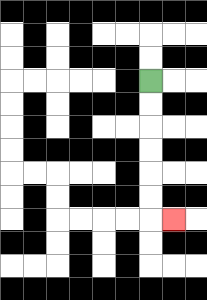{'start': '[6, 3]', 'end': '[7, 9]', 'path_directions': 'D,D,D,D,D,D,R', 'path_coordinates': '[[6, 3], [6, 4], [6, 5], [6, 6], [6, 7], [6, 8], [6, 9], [7, 9]]'}